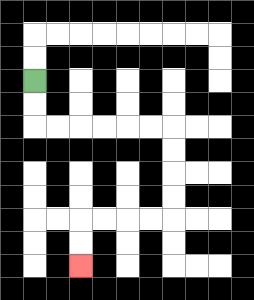{'start': '[1, 3]', 'end': '[3, 11]', 'path_directions': 'D,D,R,R,R,R,R,R,D,D,D,D,L,L,L,L,D,D', 'path_coordinates': '[[1, 3], [1, 4], [1, 5], [2, 5], [3, 5], [4, 5], [5, 5], [6, 5], [7, 5], [7, 6], [7, 7], [7, 8], [7, 9], [6, 9], [5, 9], [4, 9], [3, 9], [3, 10], [3, 11]]'}